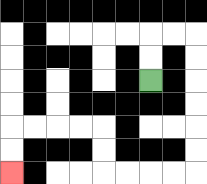{'start': '[6, 3]', 'end': '[0, 7]', 'path_directions': 'U,U,R,R,D,D,D,D,D,D,L,L,L,L,U,U,L,L,L,L,D,D', 'path_coordinates': '[[6, 3], [6, 2], [6, 1], [7, 1], [8, 1], [8, 2], [8, 3], [8, 4], [8, 5], [8, 6], [8, 7], [7, 7], [6, 7], [5, 7], [4, 7], [4, 6], [4, 5], [3, 5], [2, 5], [1, 5], [0, 5], [0, 6], [0, 7]]'}